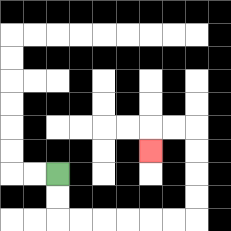{'start': '[2, 7]', 'end': '[6, 6]', 'path_directions': 'D,D,R,R,R,R,R,R,U,U,U,U,L,L,D', 'path_coordinates': '[[2, 7], [2, 8], [2, 9], [3, 9], [4, 9], [5, 9], [6, 9], [7, 9], [8, 9], [8, 8], [8, 7], [8, 6], [8, 5], [7, 5], [6, 5], [6, 6]]'}